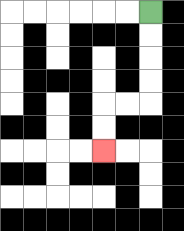{'start': '[6, 0]', 'end': '[4, 6]', 'path_directions': 'D,D,D,D,L,L,D,D', 'path_coordinates': '[[6, 0], [6, 1], [6, 2], [6, 3], [6, 4], [5, 4], [4, 4], [4, 5], [4, 6]]'}